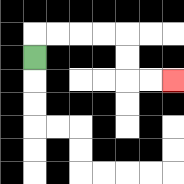{'start': '[1, 2]', 'end': '[7, 3]', 'path_directions': 'U,R,R,R,R,D,D,R,R', 'path_coordinates': '[[1, 2], [1, 1], [2, 1], [3, 1], [4, 1], [5, 1], [5, 2], [5, 3], [6, 3], [7, 3]]'}